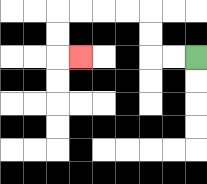{'start': '[8, 2]', 'end': '[3, 2]', 'path_directions': 'L,L,U,U,L,L,L,L,D,D,R', 'path_coordinates': '[[8, 2], [7, 2], [6, 2], [6, 1], [6, 0], [5, 0], [4, 0], [3, 0], [2, 0], [2, 1], [2, 2], [3, 2]]'}